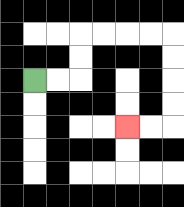{'start': '[1, 3]', 'end': '[5, 5]', 'path_directions': 'R,R,U,U,R,R,R,R,D,D,D,D,L,L', 'path_coordinates': '[[1, 3], [2, 3], [3, 3], [3, 2], [3, 1], [4, 1], [5, 1], [6, 1], [7, 1], [7, 2], [7, 3], [7, 4], [7, 5], [6, 5], [5, 5]]'}